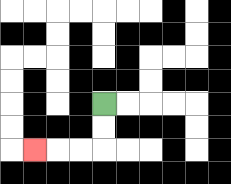{'start': '[4, 4]', 'end': '[1, 6]', 'path_directions': 'D,D,L,L,L', 'path_coordinates': '[[4, 4], [4, 5], [4, 6], [3, 6], [2, 6], [1, 6]]'}